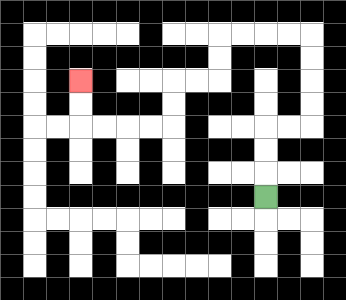{'start': '[11, 8]', 'end': '[3, 3]', 'path_directions': 'U,U,U,R,R,U,U,U,U,L,L,L,L,D,D,L,L,D,D,L,L,L,L,U,U', 'path_coordinates': '[[11, 8], [11, 7], [11, 6], [11, 5], [12, 5], [13, 5], [13, 4], [13, 3], [13, 2], [13, 1], [12, 1], [11, 1], [10, 1], [9, 1], [9, 2], [9, 3], [8, 3], [7, 3], [7, 4], [7, 5], [6, 5], [5, 5], [4, 5], [3, 5], [3, 4], [3, 3]]'}